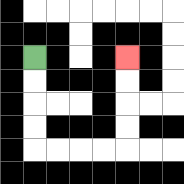{'start': '[1, 2]', 'end': '[5, 2]', 'path_directions': 'D,D,D,D,R,R,R,R,U,U,U,U', 'path_coordinates': '[[1, 2], [1, 3], [1, 4], [1, 5], [1, 6], [2, 6], [3, 6], [4, 6], [5, 6], [5, 5], [5, 4], [5, 3], [5, 2]]'}